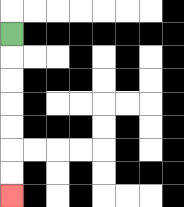{'start': '[0, 1]', 'end': '[0, 8]', 'path_directions': 'D,D,D,D,D,D,D', 'path_coordinates': '[[0, 1], [0, 2], [0, 3], [0, 4], [0, 5], [0, 6], [0, 7], [0, 8]]'}